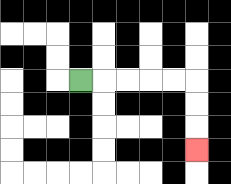{'start': '[3, 3]', 'end': '[8, 6]', 'path_directions': 'R,R,R,R,R,D,D,D', 'path_coordinates': '[[3, 3], [4, 3], [5, 3], [6, 3], [7, 3], [8, 3], [8, 4], [8, 5], [8, 6]]'}